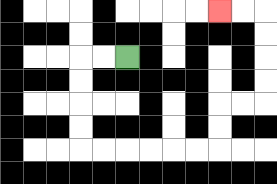{'start': '[5, 2]', 'end': '[9, 0]', 'path_directions': 'L,L,D,D,D,D,R,R,R,R,R,R,U,U,R,R,U,U,U,U,L,L', 'path_coordinates': '[[5, 2], [4, 2], [3, 2], [3, 3], [3, 4], [3, 5], [3, 6], [4, 6], [5, 6], [6, 6], [7, 6], [8, 6], [9, 6], [9, 5], [9, 4], [10, 4], [11, 4], [11, 3], [11, 2], [11, 1], [11, 0], [10, 0], [9, 0]]'}